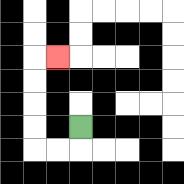{'start': '[3, 5]', 'end': '[2, 2]', 'path_directions': 'D,L,L,U,U,U,U,R', 'path_coordinates': '[[3, 5], [3, 6], [2, 6], [1, 6], [1, 5], [1, 4], [1, 3], [1, 2], [2, 2]]'}